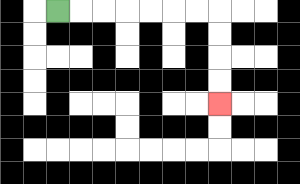{'start': '[2, 0]', 'end': '[9, 4]', 'path_directions': 'R,R,R,R,R,R,R,D,D,D,D', 'path_coordinates': '[[2, 0], [3, 0], [4, 0], [5, 0], [6, 0], [7, 0], [8, 0], [9, 0], [9, 1], [9, 2], [9, 3], [9, 4]]'}